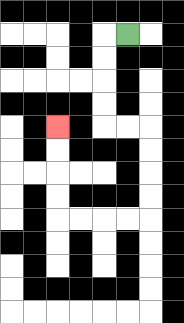{'start': '[5, 1]', 'end': '[2, 5]', 'path_directions': 'L,D,D,D,D,R,R,D,D,D,D,L,L,L,L,U,U,U,U', 'path_coordinates': '[[5, 1], [4, 1], [4, 2], [4, 3], [4, 4], [4, 5], [5, 5], [6, 5], [6, 6], [6, 7], [6, 8], [6, 9], [5, 9], [4, 9], [3, 9], [2, 9], [2, 8], [2, 7], [2, 6], [2, 5]]'}